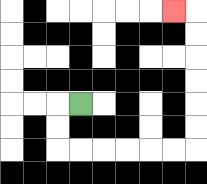{'start': '[3, 4]', 'end': '[7, 0]', 'path_directions': 'L,D,D,R,R,R,R,R,R,U,U,U,U,U,U,L', 'path_coordinates': '[[3, 4], [2, 4], [2, 5], [2, 6], [3, 6], [4, 6], [5, 6], [6, 6], [7, 6], [8, 6], [8, 5], [8, 4], [8, 3], [8, 2], [8, 1], [8, 0], [7, 0]]'}